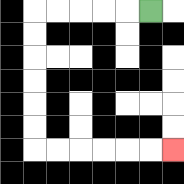{'start': '[6, 0]', 'end': '[7, 6]', 'path_directions': 'L,L,L,L,L,D,D,D,D,D,D,R,R,R,R,R,R', 'path_coordinates': '[[6, 0], [5, 0], [4, 0], [3, 0], [2, 0], [1, 0], [1, 1], [1, 2], [1, 3], [1, 4], [1, 5], [1, 6], [2, 6], [3, 6], [4, 6], [5, 6], [6, 6], [7, 6]]'}